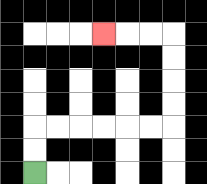{'start': '[1, 7]', 'end': '[4, 1]', 'path_directions': 'U,U,R,R,R,R,R,R,U,U,U,U,L,L,L', 'path_coordinates': '[[1, 7], [1, 6], [1, 5], [2, 5], [3, 5], [4, 5], [5, 5], [6, 5], [7, 5], [7, 4], [7, 3], [7, 2], [7, 1], [6, 1], [5, 1], [4, 1]]'}